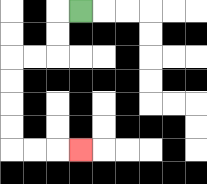{'start': '[3, 0]', 'end': '[3, 6]', 'path_directions': 'L,D,D,L,L,D,D,D,D,R,R,R', 'path_coordinates': '[[3, 0], [2, 0], [2, 1], [2, 2], [1, 2], [0, 2], [0, 3], [0, 4], [0, 5], [0, 6], [1, 6], [2, 6], [3, 6]]'}